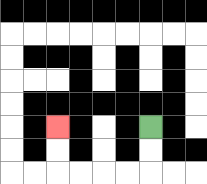{'start': '[6, 5]', 'end': '[2, 5]', 'path_directions': 'D,D,L,L,L,L,U,U', 'path_coordinates': '[[6, 5], [6, 6], [6, 7], [5, 7], [4, 7], [3, 7], [2, 7], [2, 6], [2, 5]]'}